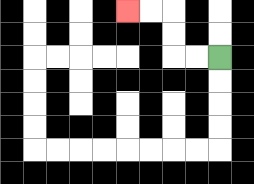{'start': '[9, 2]', 'end': '[5, 0]', 'path_directions': 'L,L,U,U,L,L', 'path_coordinates': '[[9, 2], [8, 2], [7, 2], [7, 1], [7, 0], [6, 0], [5, 0]]'}